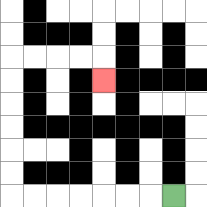{'start': '[7, 8]', 'end': '[4, 3]', 'path_directions': 'L,L,L,L,L,L,L,U,U,U,U,U,U,R,R,R,R,D', 'path_coordinates': '[[7, 8], [6, 8], [5, 8], [4, 8], [3, 8], [2, 8], [1, 8], [0, 8], [0, 7], [0, 6], [0, 5], [0, 4], [0, 3], [0, 2], [1, 2], [2, 2], [3, 2], [4, 2], [4, 3]]'}